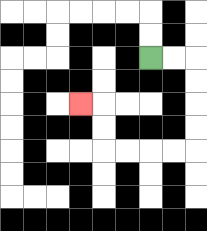{'start': '[6, 2]', 'end': '[3, 4]', 'path_directions': 'R,R,D,D,D,D,L,L,L,L,U,U,L', 'path_coordinates': '[[6, 2], [7, 2], [8, 2], [8, 3], [8, 4], [8, 5], [8, 6], [7, 6], [6, 6], [5, 6], [4, 6], [4, 5], [4, 4], [3, 4]]'}